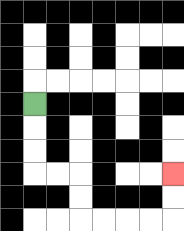{'start': '[1, 4]', 'end': '[7, 7]', 'path_directions': 'D,D,D,R,R,D,D,R,R,R,R,U,U', 'path_coordinates': '[[1, 4], [1, 5], [1, 6], [1, 7], [2, 7], [3, 7], [3, 8], [3, 9], [4, 9], [5, 9], [6, 9], [7, 9], [7, 8], [7, 7]]'}